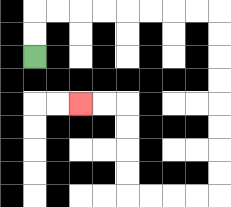{'start': '[1, 2]', 'end': '[3, 4]', 'path_directions': 'U,U,R,R,R,R,R,R,R,R,D,D,D,D,D,D,D,D,L,L,L,L,U,U,U,U,L,L', 'path_coordinates': '[[1, 2], [1, 1], [1, 0], [2, 0], [3, 0], [4, 0], [5, 0], [6, 0], [7, 0], [8, 0], [9, 0], [9, 1], [9, 2], [9, 3], [9, 4], [9, 5], [9, 6], [9, 7], [9, 8], [8, 8], [7, 8], [6, 8], [5, 8], [5, 7], [5, 6], [5, 5], [5, 4], [4, 4], [3, 4]]'}